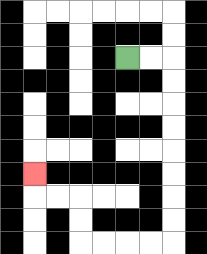{'start': '[5, 2]', 'end': '[1, 7]', 'path_directions': 'R,R,D,D,D,D,D,D,D,D,L,L,L,L,U,U,L,L,U', 'path_coordinates': '[[5, 2], [6, 2], [7, 2], [7, 3], [7, 4], [7, 5], [7, 6], [7, 7], [7, 8], [7, 9], [7, 10], [6, 10], [5, 10], [4, 10], [3, 10], [3, 9], [3, 8], [2, 8], [1, 8], [1, 7]]'}